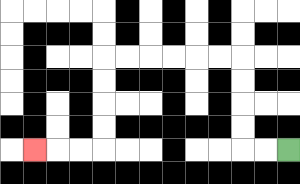{'start': '[12, 6]', 'end': '[1, 6]', 'path_directions': 'L,L,U,U,U,U,L,L,L,L,L,L,D,D,D,D,L,L,L', 'path_coordinates': '[[12, 6], [11, 6], [10, 6], [10, 5], [10, 4], [10, 3], [10, 2], [9, 2], [8, 2], [7, 2], [6, 2], [5, 2], [4, 2], [4, 3], [4, 4], [4, 5], [4, 6], [3, 6], [2, 6], [1, 6]]'}